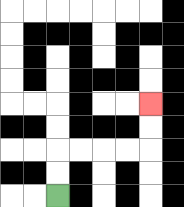{'start': '[2, 8]', 'end': '[6, 4]', 'path_directions': 'U,U,R,R,R,R,U,U', 'path_coordinates': '[[2, 8], [2, 7], [2, 6], [3, 6], [4, 6], [5, 6], [6, 6], [6, 5], [6, 4]]'}